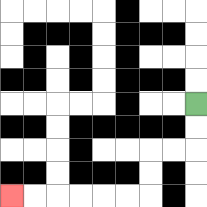{'start': '[8, 4]', 'end': '[0, 8]', 'path_directions': 'D,D,L,L,D,D,L,L,L,L,L,L', 'path_coordinates': '[[8, 4], [8, 5], [8, 6], [7, 6], [6, 6], [6, 7], [6, 8], [5, 8], [4, 8], [3, 8], [2, 8], [1, 8], [0, 8]]'}